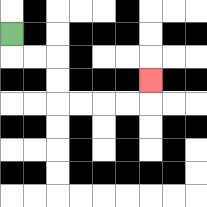{'start': '[0, 1]', 'end': '[6, 3]', 'path_directions': 'D,R,R,D,D,R,R,R,R,U', 'path_coordinates': '[[0, 1], [0, 2], [1, 2], [2, 2], [2, 3], [2, 4], [3, 4], [4, 4], [5, 4], [6, 4], [6, 3]]'}